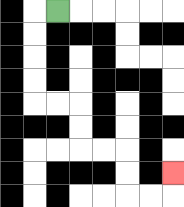{'start': '[2, 0]', 'end': '[7, 7]', 'path_directions': 'L,D,D,D,D,R,R,D,D,R,R,D,D,R,R,U', 'path_coordinates': '[[2, 0], [1, 0], [1, 1], [1, 2], [1, 3], [1, 4], [2, 4], [3, 4], [3, 5], [3, 6], [4, 6], [5, 6], [5, 7], [5, 8], [6, 8], [7, 8], [7, 7]]'}